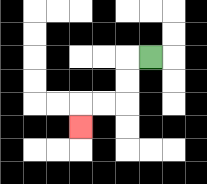{'start': '[6, 2]', 'end': '[3, 5]', 'path_directions': 'L,D,D,L,L,D', 'path_coordinates': '[[6, 2], [5, 2], [5, 3], [5, 4], [4, 4], [3, 4], [3, 5]]'}